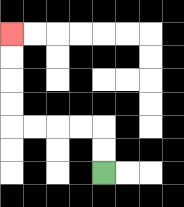{'start': '[4, 7]', 'end': '[0, 1]', 'path_directions': 'U,U,L,L,L,L,U,U,U,U', 'path_coordinates': '[[4, 7], [4, 6], [4, 5], [3, 5], [2, 5], [1, 5], [0, 5], [0, 4], [0, 3], [0, 2], [0, 1]]'}